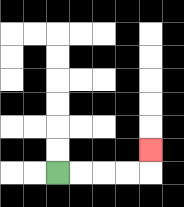{'start': '[2, 7]', 'end': '[6, 6]', 'path_directions': 'R,R,R,R,U', 'path_coordinates': '[[2, 7], [3, 7], [4, 7], [5, 7], [6, 7], [6, 6]]'}